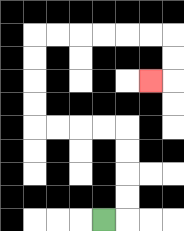{'start': '[4, 9]', 'end': '[6, 3]', 'path_directions': 'R,U,U,U,U,L,L,L,L,U,U,U,U,R,R,R,R,R,R,D,D,L', 'path_coordinates': '[[4, 9], [5, 9], [5, 8], [5, 7], [5, 6], [5, 5], [4, 5], [3, 5], [2, 5], [1, 5], [1, 4], [1, 3], [1, 2], [1, 1], [2, 1], [3, 1], [4, 1], [5, 1], [6, 1], [7, 1], [7, 2], [7, 3], [6, 3]]'}